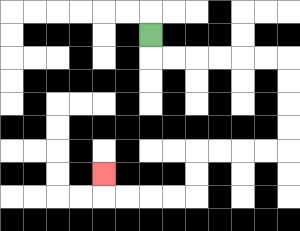{'start': '[6, 1]', 'end': '[4, 7]', 'path_directions': 'D,R,R,R,R,R,R,D,D,D,D,L,L,L,L,D,D,L,L,L,L,U', 'path_coordinates': '[[6, 1], [6, 2], [7, 2], [8, 2], [9, 2], [10, 2], [11, 2], [12, 2], [12, 3], [12, 4], [12, 5], [12, 6], [11, 6], [10, 6], [9, 6], [8, 6], [8, 7], [8, 8], [7, 8], [6, 8], [5, 8], [4, 8], [4, 7]]'}